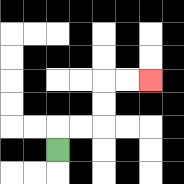{'start': '[2, 6]', 'end': '[6, 3]', 'path_directions': 'U,R,R,U,U,R,R', 'path_coordinates': '[[2, 6], [2, 5], [3, 5], [4, 5], [4, 4], [4, 3], [5, 3], [6, 3]]'}